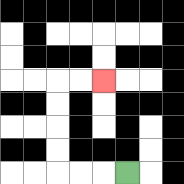{'start': '[5, 7]', 'end': '[4, 3]', 'path_directions': 'L,L,L,U,U,U,U,R,R', 'path_coordinates': '[[5, 7], [4, 7], [3, 7], [2, 7], [2, 6], [2, 5], [2, 4], [2, 3], [3, 3], [4, 3]]'}